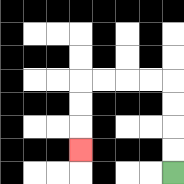{'start': '[7, 7]', 'end': '[3, 6]', 'path_directions': 'U,U,U,U,L,L,L,L,D,D,D', 'path_coordinates': '[[7, 7], [7, 6], [7, 5], [7, 4], [7, 3], [6, 3], [5, 3], [4, 3], [3, 3], [3, 4], [3, 5], [3, 6]]'}